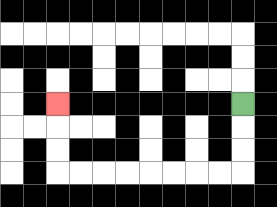{'start': '[10, 4]', 'end': '[2, 4]', 'path_directions': 'D,D,D,L,L,L,L,L,L,L,L,U,U,U', 'path_coordinates': '[[10, 4], [10, 5], [10, 6], [10, 7], [9, 7], [8, 7], [7, 7], [6, 7], [5, 7], [4, 7], [3, 7], [2, 7], [2, 6], [2, 5], [2, 4]]'}